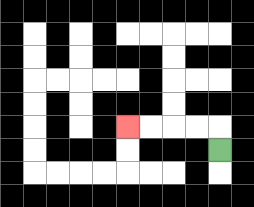{'start': '[9, 6]', 'end': '[5, 5]', 'path_directions': 'U,L,L,L,L', 'path_coordinates': '[[9, 6], [9, 5], [8, 5], [7, 5], [6, 5], [5, 5]]'}